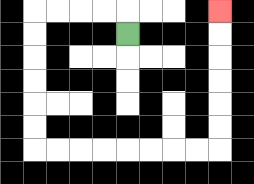{'start': '[5, 1]', 'end': '[9, 0]', 'path_directions': 'U,L,L,L,L,D,D,D,D,D,D,R,R,R,R,R,R,R,R,U,U,U,U,U,U', 'path_coordinates': '[[5, 1], [5, 0], [4, 0], [3, 0], [2, 0], [1, 0], [1, 1], [1, 2], [1, 3], [1, 4], [1, 5], [1, 6], [2, 6], [3, 6], [4, 6], [5, 6], [6, 6], [7, 6], [8, 6], [9, 6], [9, 5], [9, 4], [9, 3], [9, 2], [9, 1], [9, 0]]'}